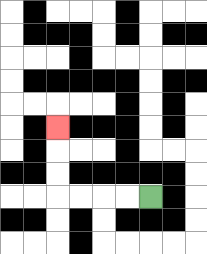{'start': '[6, 8]', 'end': '[2, 5]', 'path_directions': 'L,L,L,L,U,U,U', 'path_coordinates': '[[6, 8], [5, 8], [4, 8], [3, 8], [2, 8], [2, 7], [2, 6], [2, 5]]'}